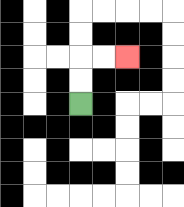{'start': '[3, 4]', 'end': '[5, 2]', 'path_directions': 'U,U,R,R', 'path_coordinates': '[[3, 4], [3, 3], [3, 2], [4, 2], [5, 2]]'}